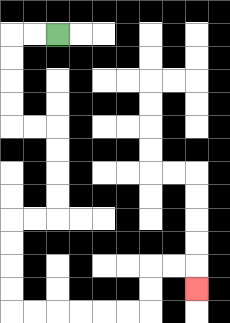{'start': '[2, 1]', 'end': '[8, 12]', 'path_directions': 'L,L,D,D,D,D,R,R,D,D,D,D,L,L,D,D,D,D,R,R,R,R,R,R,U,U,R,R,D', 'path_coordinates': '[[2, 1], [1, 1], [0, 1], [0, 2], [0, 3], [0, 4], [0, 5], [1, 5], [2, 5], [2, 6], [2, 7], [2, 8], [2, 9], [1, 9], [0, 9], [0, 10], [0, 11], [0, 12], [0, 13], [1, 13], [2, 13], [3, 13], [4, 13], [5, 13], [6, 13], [6, 12], [6, 11], [7, 11], [8, 11], [8, 12]]'}